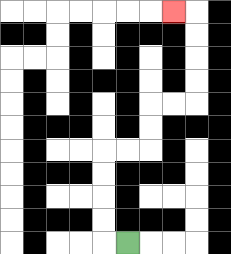{'start': '[5, 10]', 'end': '[7, 0]', 'path_directions': 'L,U,U,U,U,R,R,U,U,R,R,U,U,U,U,L', 'path_coordinates': '[[5, 10], [4, 10], [4, 9], [4, 8], [4, 7], [4, 6], [5, 6], [6, 6], [6, 5], [6, 4], [7, 4], [8, 4], [8, 3], [8, 2], [8, 1], [8, 0], [7, 0]]'}